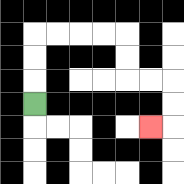{'start': '[1, 4]', 'end': '[6, 5]', 'path_directions': 'U,U,U,R,R,R,R,D,D,R,R,D,D,L', 'path_coordinates': '[[1, 4], [1, 3], [1, 2], [1, 1], [2, 1], [3, 1], [4, 1], [5, 1], [5, 2], [5, 3], [6, 3], [7, 3], [7, 4], [7, 5], [6, 5]]'}